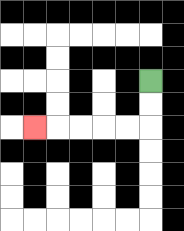{'start': '[6, 3]', 'end': '[1, 5]', 'path_directions': 'D,D,L,L,L,L,L', 'path_coordinates': '[[6, 3], [6, 4], [6, 5], [5, 5], [4, 5], [3, 5], [2, 5], [1, 5]]'}